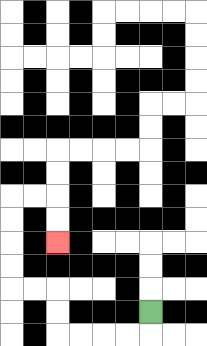{'start': '[6, 13]', 'end': '[2, 10]', 'path_directions': 'D,L,L,L,L,U,U,L,L,U,U,U,U,R,R,D,D', 'path_coordinates': '[[6, 13], [6, 14], [5, 14], [4, 14], [3, 14], [2, 14], [2, 13], [2, 12], [1, 12], [0, 12], [0, 11], [0, 10], [0, 9], [0, 8], [1, 8], [2, 8], [2, 9], [2, 10]]'}